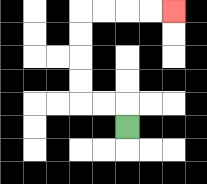{'start': '[5, 5]', 'end': '[7, 0]', 'path_directions': 'U,L,L,U,U,U,U,R,R,R,R', 'path_coordinates': '[[5, 5], [5, 4], [4, 4], [3, 4], [3, 3], [3, 2], [3, 1], [3, 0], [4, 0], [5, 0], [6, 0], [7, 0]]'}